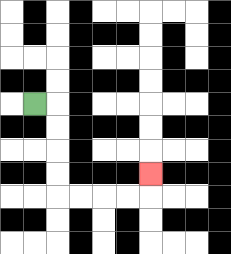{'start': '[1, 4]', 'end': '[6, 7]', 'path_directions': 'R,D,D,D,D,R,R,R,R,U', 'path_coordinates': '[[1, 4], [2, 4], [2, 5], [2, 6], [2, 7], [2, 8], [3, 8], [4, 8], [5, 8], [6, 8], [6, 7]]'}